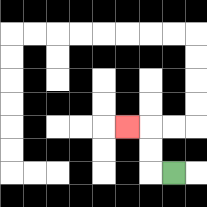{'start': '[7, 7]', 'end': '[5, 5]', 'path_directions': 'L,U,U,L', 'path_coordinates': '[[7, 7], [6, 7], [6, 6], [6, 5], [5, 5]]'}